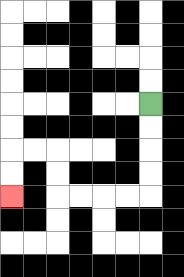{'start': '[6, 4]', 'end': '[0, 8]', 'path_directions': 'D,D,D,D,L,L,L,L,U,U,L,L,D,D', 'path_coordinates': '[[6, 4], [6, 5], [6, 6], [6, 7], [6, 8], [5, 8], [4, 8], [3, 8], [2, 8], [2, 7], [2, 6], [1, 6], [0, 6], [0, 7], [0, 8]]'}